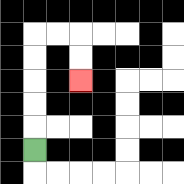{'start': '[1, 6]', 'end': '[3, 3]', 'path_directions': 'U,U,U,U,U,R,R,D,D', 'path_coordinates': '[[1, 6], [1, 5], [1, 4], [1, 3], [1, 2], [1, 1], [2, 1], [3, 1], [3, 2], [3, 3]]'}